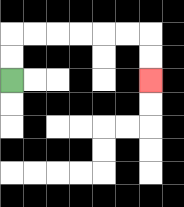{'start': '[0, 3]', 'end': '[6, 3]', 'path_directions': 'U,U,R,R,R,R,R,R,D,D', 'path_coordinates': '[[0, 3], [0, 2], [0, 1], [1, 1], [2, 1], [3, 1], [4, 1], [5, 1], [6, 1], [6, 2], [6, 3]]'}